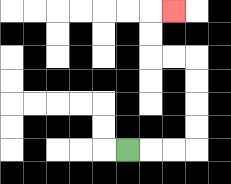{'start': '[5, 6]', 'end': '[7, 0]', 'path_directions': 'R,R,R,U,U,U,U,L,L,U,U,R', 'path_coordinates': '[[5, 6], [6, 6], [7, 6], [8, 6], [8, 5], [8, 4], [8, 3], [8, 2], [7, 2], [6, 2], [6, 1], [6, 0], [7, 0]]'}